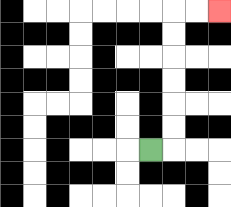{'start': '[6, 6]', 'end': '[9, 0]', 'path_directions': 'R,U,U,U,U,U,U,R,R', 'path_coordinates': '[[6, 6], [7, 6], [7, 5], [7, 4], [7, 3], [7, 2], [7, 1], [7, 0], [8, 0], [9, 0]]'}